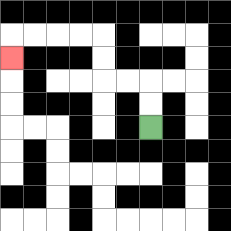{'start': '[6, 5]', 'end': '[0, 2]', 'path_directions': 'U,U,L,L,U,U,L,L,L,L,D', 'path_coordinates': '[[6, 5], [6, 4], [6, 3], [5, 3], [4, 3], [4, 2], [4, 1], [3, 1], [2, 1], [1, 1], [0, 1], [0, 2]]'}